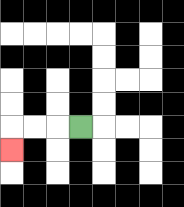{'start': '[3, 5]', 'end': '[0, 6]', 'path_directions': 'L,L,L,D', 'path_coordinates': '[[3, 5], [2, 5], [1, 5], [0, 5], [0, 6]]'}